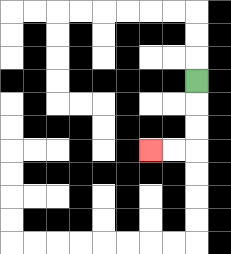{'start': '[8, 3]', 'end': '[6, 6]', 'path_directions': 'D,D,D,L,L', 'path_coordinates': '[[8, 3], [8, 4], [8, 5], [8, 6], [7, 6], [6, 6]]'}